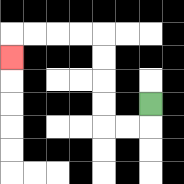{'start': '[6, 4]', 'end': '[0, 2]', 'path_directions': 'D,L,L,U,U,U,U,L,L,L,L,D', 'path_coordinates': '[[6, 4], [6, 5], [5, 5], [4, 5], [4, 4], [4, 3], [4, 2], [4, 1], [3, 1], [2, 1], [1, 1], [0, 1], [0, 2]]'}